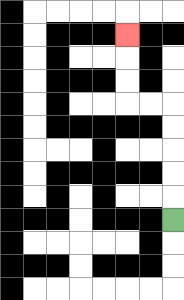{'start': '[7, 9]', 'end': '[5, 1]', 'path_directions': 'U,U,U,U,U,L,L,U,U,U', 'path_coordinates': '[[7, 9], [7, 8], [7, 7], [7, 6], [7, 5], [7, 4], [6, 4], [5, 4], [5, 3], [5, 2], [5, 1]]'}